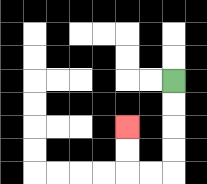{'start': '[7, 3]', 'end': '[5, 5]', 'path_directions': 'D,D,D,D,L,L,U,U', 'path_coordinates': '[[7, 3], [7, 4], [7, 5], [7, 6], [7, 7], [6, 7], [5, 7], [5, 6], [5, 5]]'}